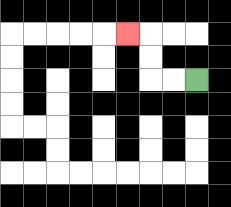{'start': '[8, 3]', 'end': '[5, 1]', 'path_directions': 'L,L,U,U,L', 'path_coordinates': '[[8, 3], [7, 3], [6, 3], [6, 2], [6, 1], [5, 1]]'}